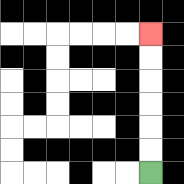{'start': '[6, 7]', 'end': '[6, 1]', 'path_directions': 'U,U,U,U,U,U', 'path_coordinates': '[[6, 7], [6, 6], [6, 5], [6, 4], [6, 3], [6, 2], [6, 1]]'}